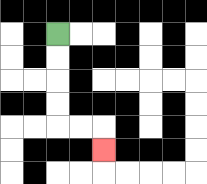{'start': '[2, 1]', 'end': '[4, 6]', 'path_directions': 'D,D,D,D,R,R,D', 'path_coordinates': '[[2, 1], [2, 2], [2, 3], [2, 4], [2, 5], [3, 5], [4, 5], [4, 6]]'}